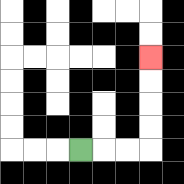{'start': '[3, 6]', 'end': '[6, 2]', 'path_directions': 'R,R,R,U,U,U,U', 'path_coordinates': '[[3, 6], [4, 6], [5, 6], [6, 6], [6, 5], [6, 4], [6, 3], [6, 2]]'}